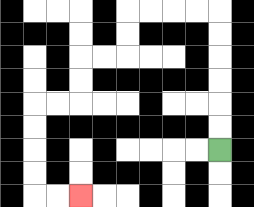{'start': '[9, 6]', 'end': '[3, 8]', 'path_directions': 'U,U,U,U,U,U,L,L,L,L,D,D,L,L,D,D,L,L,D,D,D,D,R,R', 'path_coordinates': '[[9, 6], [9, 5], [9, 4], [9, 3], [9, 2], [9, 1], [9, 0], [8, 0], [7, 0], [6, 0], [5, 0], [5, 1], [5, 2], [4, 2], [3, 2], [3, 3], [3, 4], [2, 4], [1, 4], [1, 5], [1, 6], [1, 7], [1, 8], [2, 8], [3, 8]]'}